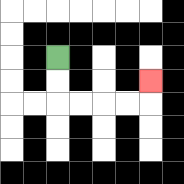{'start': '[2, 2]', 'end': '[6, 3]', 'path_directions': 'D,D,R,R,R,R,U', 'path_coordinates': '[[2, 2], [2, 3], [2, 4], [3, 4], [4, 4], [5, 4], [6, 4], [6, 3]]'}